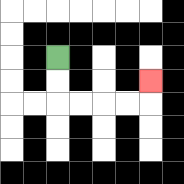{'start': '[2, 2]', 'end': '[6, 3]', 'path_directions': 'D,D,R,R,R,R,U', 'path_coordinates': '[[2, 2], [2, 3], [2, 4], [3, 4], [4, 4], [5, 4], [6, 4], [6, 3]]'}